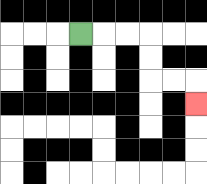{'start': '[3, 1]', 'end': '[8, 4]', 'path_directions': 'R,R,R,D,D,R,R,D', 'path_coordinates': '[[3, 1], [4, 1], [5, 1], [6, 1], [6, 2], [6, 3], [7, 3], [8, 3], [8, 4]]'}